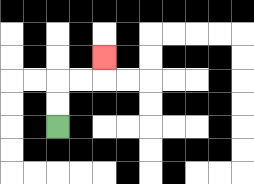{'start': '[2, 5]', 'end': '[4, 2]', 'path_directions': 'U,U,R,R,U', 'path_coordinates': '[[2, 5], [2, 4], [2, 3], [3, 3], [4, 3], [4, 2]]'}